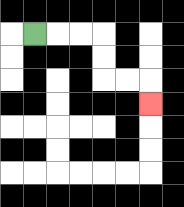{'start': '[1, 1]', 'end': '[6, 4]', 'path_directions': 'R,R,R,D,D,R,R,D', 'path_coordinates': '[[1, 1], [2, 1], [3, 1], [4, 1], [4, 2], [4, 3], [5, 3], [6, 3], [6, 4]]'}